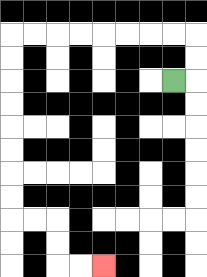{'start': '[7, 3]', 'end': '[4, 11]', 'path_directions': 'R,U,U,L,L,L,L,L,L,L,L,D,D,D,D,D,D,D,D,R,R,D,D,R,R', 'path_coordinates': '[[7, 3], [8, 3], [8, 2], [8, 1], [7, 1], [6, 1], [5, 1], [4, 1], [3, 1], [2, 1], [1, 1], [0, 1], [0, 2], [0, 3], [0, 4], [0, 5], [0, 6], [0, 7], [0, 8], [0, 9], [1, 9], [2, 9], [2, 10], [2, 11], [3, 11], [4, 11]]'}